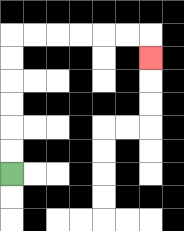{'start': '[0, 7]', 'end': '[6, 2]', 'path_directions': 'U,U,U,U,U,U,R,R,R,R,R,R,D', 'path_coordinates': '[[0, 7], [0, 6], [0, 5], [0, 4], [0, 3], [0, 2], [0, 1], [1, 1], [2, 1], [3, 1], [4, 1], [5, 1], [6, 1], [6, 2]]'}